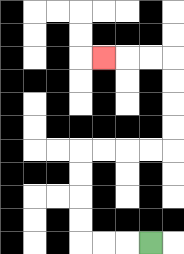{'start': '[6, 10]', 'end': '[4, 2]', 'path_directions': 'L,L,L,U,U,U,U,R,R,R,R,U,U,U,U,L,L,L', 'path_coordinates': '[[6, 10], [5, 10], [4, 10], [3, 10], [3, 9], [3, 8], [3, 7], [3, 6], [4, 6], [5, 6], [6, 6], [7, 6], [7, 5], [7, 4], [7, 3], [7, 2], [6, 2], [5, 2], [4, 2]]'}